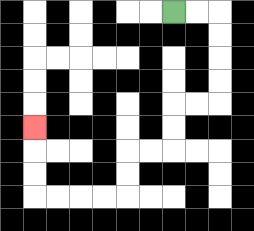{'start': '[7, 0]', 'end': '[1, 5]', 'path_directions': 'R,R,D,D,D,D,L,L,D,D,L,L,D,D,L,L,L,L,U,U,U', 'path_coordinates': '[[7, 0], [8, 0], [9, 0], [9, 1], [9, 2], [9, 3], [9, 4], [8, 4], [7, 4], [7, 5], [7, 6], [6, 6], [5, 6], [5, 7], [5, 8], [4, 8], [3, 8], [2, 8], [1, 8], [1, 7], [1, 6], [1, 5]]'}